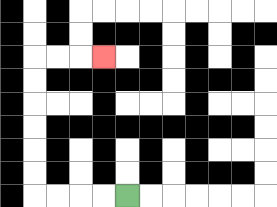{'start': '[5, 8]', 'end': '[4, 2]', 'path_directions': 'L,L,L,L,U,U,U,U,U,U,R,R,R', 'path_coordinates': '[[5, 8], [4, 8], [3, 8], [2, 8], [1, 8], [1, 7], [1, 6], [1, 5], [1, 4], [1, 3], [1, 2], [2, 2], [3, 2], [4, 2]]'}